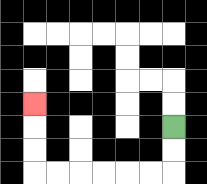{'start': '[7, 5]', 'end': '[1, 4]', 'path_directions': 'D,D,L,L,L,L,L,L,U,U,U', 'path_coordinates': '[[7, 5], [7, 6], [7, 7], [6, 7], [5, 7], [4, 7], [3, 7], [2, 7], [1, 7], [1, 6], [1, 5], [1, 4]]'}